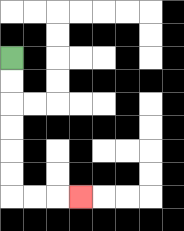{'start': '[0, 2]', 'end': '[3, 8]', 'path_directions': 'D,D,D,D,D,D,R,R,R', 'path_coordinates': '[[0, 2], [0, 3], [0, 4], [0, 5], [0, 6], [0, 7], [0, 8], [1, 8], [2, 8], [3, 8]]'}